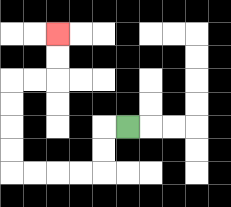{'start': '[5, 5]', 'end': '[2, 1]', 'path_directions': 'L,D,D,L,L,L,L,U,U,U,U,R,R,U,U', 'path_coordinates': '[[5, 5], [4, 5], [4, 6], [4, 7], [3, 7], [2, 7], [1, 7], [0, 7], [0, 6], [0, 5], [0, 4], [0, 3], [1, 3], [2, 3], [2, 2], [2, 1]]'}